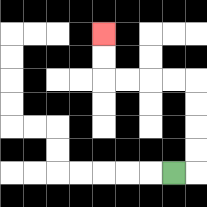{'start': '[7, 7]', 'end': '[4, 1]', 'path_directions': 'R,U,U,U,U,L,L,L,L,U,U', 'path_coordinates': '[[7, 7], [8, 7], [8, 6], [8, 5], [8, 4], [8, 3], [7, 3], [6, 3], [5, 3], [4, 3], [4, 2], [4, 1]]'}